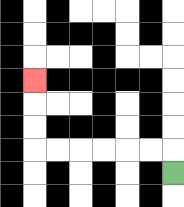{'start': '[7, 7]', 'end': '[1, 3]', 'path_directions': 'U,L,L,L,L,L,L,U,U,U', 'path_coordinates': '[[7, 7], [7, 6], [6, 6], [5, 6], [4, 6], [3, 6], [2, 6], [1, 6], [1, 5], [1, 4], [1, 3]]'}